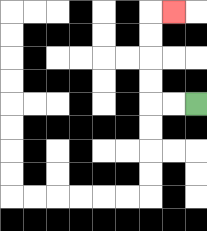{'start': '[8, 4]', 'end': '[7, 0]', 'path_directions': 'L,L,U,U,U,U,R', 'path_coordinates': '[[8, 4], [7, 4], [6, 4], [6, 3], [6, 2], [6, 1], [6, 0], [7, 0]]'}